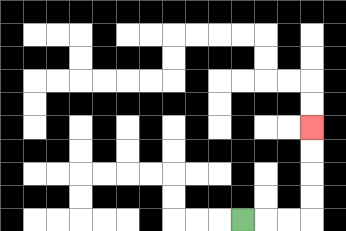{'start': '[10, 9]', 'end': '[13, 5]', 'path_directions': 'R,R,R,U,U,U,U', 'path_coordinates': '[[10, 9], [11, 9], [12, 9], [13, 9], [13, 8], [13, 7], [13, 6], [13, 5]]'}